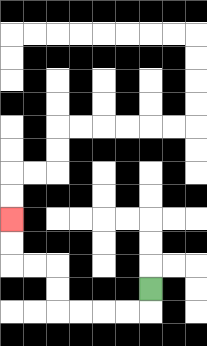{'start': '[6, 12]', 'end': '[0, 9]', 'path_directions': 'D,L,L,L,L,U,U,L,L,U,U', 'path_coordinates': '[[6, 12], [6, 13], [5, 13], [4, 13], [3, 13], [2, 13], [2, 12], [2, 11], [1, 11], [0, 11], [0, 10], [0, 9]]'}